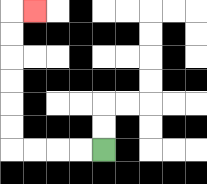{'start': '[4, 6]', 'end': '[1, 0]', 'path_directions': 'L,L,L,L,U,U,U,U,U,U,R', 'path_coordinates': '[[4, 6], [3, 6], [2, 6], [1, 6], [0, 6], [0, 5], [0, 4], [0, 3], [0, 2], [0, 1], [0, 0], [1, 0]]'}